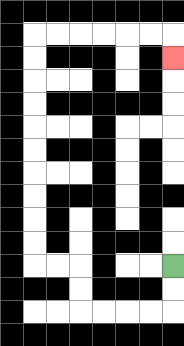{'start': '[7, 11]', 'end': '[7, 2]', 'path_directions': 'D,D,L,L,L,L,U,U,L,L,U,U,U,U,U,U,U,U,U,U,R,R,R,R,R,R,D', 'path_coordinates': '[[7, 11], [7, 12], [7, 13], [6, 13], [5, 13], [4, 13], [3, 13], [3, 12], [3, 11], [2, 11], [1, 11], [1, 10], [1, 9], [1, 8], [1, 7], [1, 6], [1, 5], [1, 4], [1, 3], [1, 2], [1, 1], [2, 1], [3, 1], [4, 1], [5, 1], [6, 1], [7, 1], [7, 2]]'}